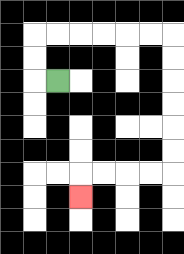{'start': '[2, 3]', 'end': '[3, 8]', 'path_directions': 'L,U,U,R,R,R,R,R,R,D,D,D,D,D,D,L,L,L,L,D', 'path_coordinates': '[[2, 3], [1, 3], [1, 2], [1, 1], [2, 1], [3, 1], [4, 1], [5, 1], [6, 1], [7, 1], [7, 2], [7, 3], [7, 4], [7, 5], [7, 6], [7, 7], [6, 7], [5, 7], [4, 7], [3, 7], [3, 8]]'}